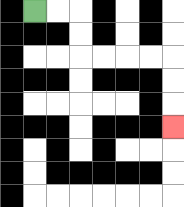{'start': '[1, 0]', 'end': '[7, 5]', 'path_directions': 'R,R,D,D,R,R,R,R,D,D,D', 'path_coordinates': '[[1, 0], [2, 0], [3, 0], [3, 1], [3, 2], [4, 2], [5, 2], [6, 2], [7, 2], [7, 3], [7, 4], [7, 5]]'}